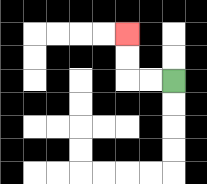{'start': '[7, 3]', 'end': '[5, 1]', 'path_directions': 'L,L,U,U', 'path_coordinates': '[[7, 3], [6, 3], [5, 3], [5, 2], [5, 1]]'}